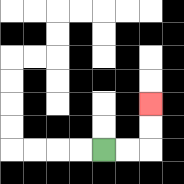{'start': '[4, 6]', 'end': '[6, 4]', 'path_directions': 'R,R,U,U', 'path_coordinates': '[[4, 6], [5, 6], [6, 6], [6, 5], [6, 4]]'}